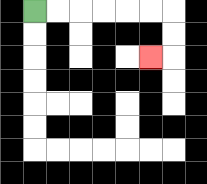{'start': '[1, 0]', 'end': '[6, 2]', 'path_directions': 'R,R,R,R,R,R,D,D,L', 'path_coordinates': '[[1, 0], [2, 0], [3, 0], [4, 0], [5, 0], [6, 0], [7, 0], [7, 1], [7, 2], [6, 2]]'}